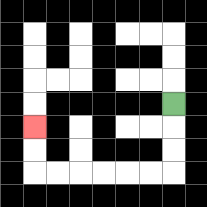{'start': '[7, 4]', 'end': '[1, 5]', 'path_directions': 'D,D,D,L,L,L,L,L,L,U,U', 'path_coordinates': '[[7, 4], [7, 5], [7, 6], [7, 7], [6, 7], [5, 7], [4, 7], [3, 7], [2, 7], [1, 7], [1, 6], [1, 5]]'}